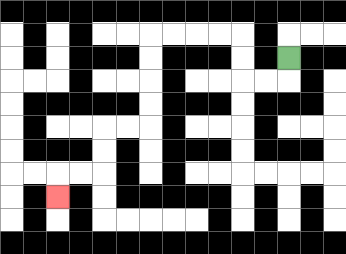{'start': '[12, 2]', 'end': '[2, 8]', 'path_directions': 'D,L,L,U,U,L,L,L,L,D,D,D,D,L,L,D,D,L,L,D', 'path_coordinates': '[[12, 2], [12, 3], [11, 3], [10, 3], [10, 2], [10, 1], [9, 1], [8, 1], [7, 1], [6, 1], [6, 2], [6, 3], [6, 4], [6, 5], [5, 5], [4, 5], [4, 6], [4, 7], [3, 7], [2, 7], [2, 8]]'}